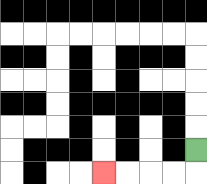{'start': '[8, 6]', 'end': '[4, 7]', 'path_directions': 'D,L,L,L,L', 'path_coordinates': '[[8, 6], [8, 7], [7, 7], [6, 7], [5, 7], [4, 7]]'}